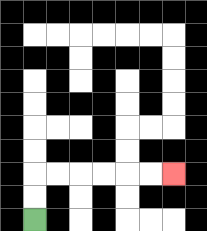{'start': '[1, 9]', 'end': '[7, 7]', 'path_directions': 'U,U,R,R,R,R,R,R', 'path_coordinates': '[[1, 9], [1, 8], [1, 7], [2, 7], [3, 7], [4, 7], [5, 7], [6, 7], [7, 7]]'}